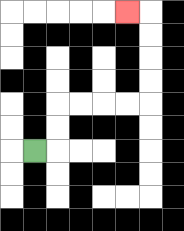{'start': '[1, 6]', 'end': '[5, 0]', 'path_directions': 'R,U,U,R,R,R,R,U,U,U,U,L', 'path_coordinates': '[[1, 6], [2, 6], [2, 5], [2, 4], [3, 4], [4, 4], [5, 4], [6, 4], [6, 3], [6, 2], [6, 1], [6, 0], [5, 0]]'}